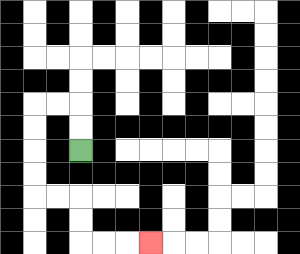{'start': '[3, 6]', 'end': '[6, 10]', 'path_directions': 'U,U,L,L,D,D,D,D,R,R,D,D,R,R,R', 'path_coordinates': '[[3, 6], [3, 5], [3, 4], [2, 4], [1, 4], [1, 5], [1, 6], [1, 7], [1, 8], [2, 8], [3, 8], [3, 9], [3, 10], [4, 10], [5, 10], [6, 10]]'}